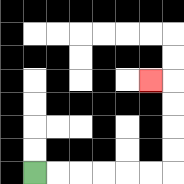{'start': '[1, 7]', 'end': '[6, 3]', 'path_directions': 'R,R,R,R,R,R,U,U,U,U,L', 'path_coordinates': '[[1, 7], [2, 7], [3, 7], [4, 7], [5, 7], [6, 7], [7, 7], [7, 6], [7, 5], [7, 4], [7, 3], [6, 3]]'}